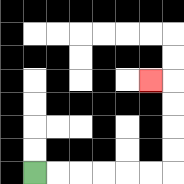{'start': '[1, 7]', 'end': '[6, 3]', 'path_directions': 'R,R,R,R,R,R,U,U,U,U,L', 'path_coordinates': '[[1, 7], [2, 7], [3, 7], [4, 7], [5, 7], [6, 7], [7, 7], [7, 6], [7, 5], [7, 4], [7, 3], [6, 3]]'}